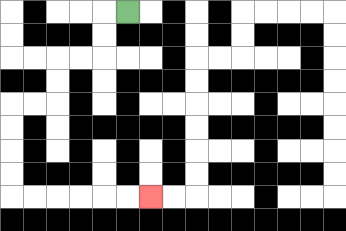{'start': '[5, 0]', 'end': '[6, 8]', 'path_directions': 'L,D,D,L,L,D,D,L,L,D,D,D,D,R,R,R,R,R,R', 'path_coordinates': '[[5, 0], [4, 0], [4, 1], [4, 2], [3, 2], [2, 2], [2, 3], [2, 4], [1, 4], [0, 4], [0, 5], [0, 6], [0, 7], [0, 8], [1, 8], [2, 8], [3, 8], [4, 8], [5, 8], [6, 8]]'}